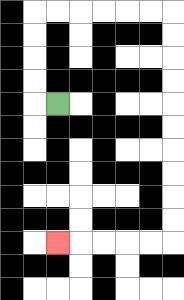{'start': '[2, 4]', 'end': '[2, 10]', 'path_directions': 'L,U,U,U,U,R,R,R,R,R,R,D,D,D,D,D,D,D,D,D,D,L,L,L,L,L', 'path_coordinates': '[[2, 4], [1, 4], [1, 3], [1, 2], [1, 1], [1, 0], [2, 0], [3, 0], [4, 0], [5, 0], [6, 0], [7, 0], [7, 1], [7, 2], [7, 3], [7, 4], [7, 5], [7, 6], [7, 7], [7, 8], [7, 9], [7, 10], [6, 10], [5, 10], [4, 10], [3, 10], [2, 10]]'}